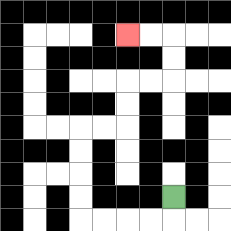{'start': '[7, 8]', 'end': '[5, 1]', 'path_directions': 'D,L,L,L,L,U,U,U,U,R,R,U,U,R,R,U,U,L,L', 'path_coordinates': '[[7, 8], [7, 9], [6, 9], [5, 9], [4, 9], [3, 9], [3, 8], [3, 7], [3, 6], [3, 5], [4, 5], [5, 5], [5, 4], [5, 3], [6, 3], [7, 3], [7, 2], [7, 1], [6, 1], [5, 1]]'}